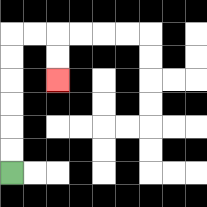{'start': '[0, 7]', 'end': '[2, 3]', 'path_directions': 'U,U,U,U,U,U,R,R,D,D', 'path_coordinates': '[[0, 7], [0, 6], [0, 5], [0, 4], [0, 3], [0, 2], [0, 1], [1, 1], [2, 1], [2, 2], [2, 3]]'}